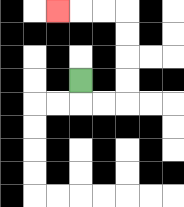{'start': '[3, 3]', 'end': '[2, 0]', 'path_directions': 'D,R,R,U,U,U,U,L,L,L', 'path_coordinates': '[[3, 3], [3, 4], [4, 4], [5, 4], [5, 3], [5, 2], [5, 1], [5, 0], [4, 0], [3, 0], [2, 0]]'}